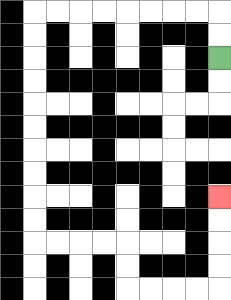{'start': '[9, 2]', 'end': '[9, 8]', 'path_directions': 'U,U,L,L,L,L,L,L,L,L,D,D,D,D,D,D,D,D,D,D,R,R,R,R,D,D,R,R,R,R,U,U,U,U', 'path_coordinates': '[[9, 2], [9, 1], [9, 0], [8, 0], [7, 0], [6, 0], [5, 0], [4, 0], [3, 0], [2, 0], [1, 0], [1, 1], [1, 2], [1, 3], [1, 4], [1, 5], [1, 6], [1, 7], [1, 8], [1, 9], [1, 10], [2, 10], [3, 10], [4, 10], [5, 10], [5, 11], [5, 12], [6, 12], [7, 12], [8, 12], [9, 12], [9, 11], [9, 10], [9, 9], [9, 8]]'}